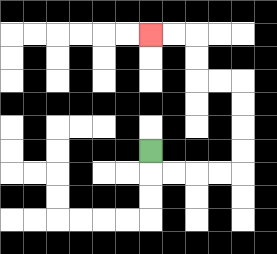{'start': '[6, 6]', 'end': '[6, 1]', 'path_directions': 'D,R,R,R,R,U,U,U,U,L,L,U,U,L,L', 'path_coordinates': '[[6, 6], [6, 7], [7, 7], [8, 7], [9, 7], [10, 7], [10, 6], [10, 5], [10, 4], [10, 3], [9, 3], [8, 3], [8, 2], [8, 1], [7, 1], [6, 1]]'}